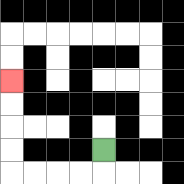{'start': '[4, 6]', 'end': '[0, 3]', 'path_directions': 'D,L,L,L,L,U,U,U,U', 'path_coordinates': '[[4, 6], [4, 7], [3, 7], [2, 7], [1, 7], [0, 7], [0, 6], [0, 5], [0, 4], [0, 3]]'}